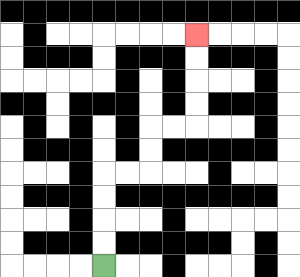{'start': '[4, 11]', 'end': '[8, 1]', 'path_directions': 'U,U,U,U,R,R,U,U,R,R,U,U,U,U', 'path_coordinates': '[[4, 11], [4, 10], [4, 9], [4, 8], [4, 7], [5, 7], [6, 7], [6, 6], [6, 5], [7, 5], [8, 5], [8, 4], [8, 3], [8, 2], [8, 1]]'}